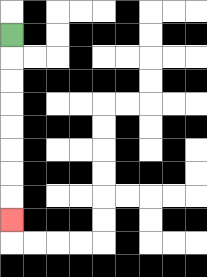{'start': '[0, 1]', 'end': '[0, 9]', 'path_directions': 'D,D,D,D,D,D,D,D', 'path_coordinates': '[[0, 1], [0, 2], [0, 3], [0, 4], [0, 5], [0, 6], [0, 7], [0, 8], [0, 9]]'}